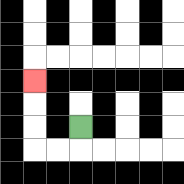{'start': '[3, 5]', 'end': '[1, 3]', 'path_directions': 'D,L,L,U,U,U', 'path_coordinates': '[[3, 5], [3, 6], [2, 6], [1, 6], [1, 5], [1, 4], [1, 3]]'}